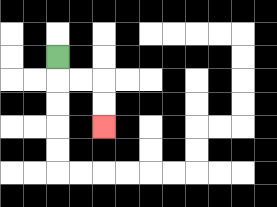{'start': '[2, 2]', 'end': '[4, 5]', 'path_directions': 'D,R,R,D,D', 'path_coordinates': '[[2, 2], [2, 3], [3, 3], [4, 3], [4, 4], [4, 5]]'}